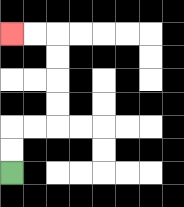{'start': '[0, 7]', 'end': '[0, 1]', 'path_directions': 'U,U,R,R,U,U,U,U,L,L', 'path_coordinates': '[[0, 7], [0, 6], [0, 5], [1, 5], [2, 5], [2, 4], [2, 3], [2, 2], [2, 1], [1, 1], [0, 1]]'}